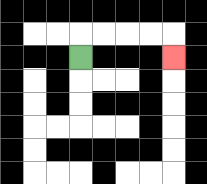{'start': '[3, 2]', 'end': '[7, 2]', 'path_directions': 'U,R,R,R,R,D', 'path_coordinates': '[[3, 2], [3, 1], [4, 1], [5, 1], [6, 1], [7, 1], [7, 2]]'}